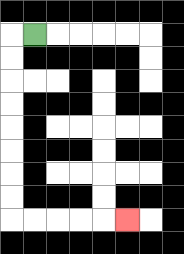{'start': '[1, 1]', 'end': '[5, 9]', 'path_directions': 'L,D,D,D,D,D,D,D,D,R,R,R,R,R', 'path_coordinates': '[[1, 1], [0, 1], [0, 2], [0, 3], [0, 4], [0, 5], [0, 6], [0, 7], [0, 8], [0, 9], [1, 9], [2, 9], [3, 9], [4, 9], [5, 9]]'}